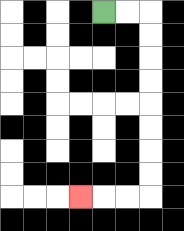{'start': '[4, 0]', 'end': '[3, 8]', 'path_directions': 'R,R,D,D,D,D,D,D,D,D,L,L,L', 'path_coordinates': '[[4, 0], [5, 0], [6, 0], [6, 1], [6, 2], [6, 3], [6, 4], [6, 5], [6, 6], [6, 7], [6, 8], [5, 8], [4, 8], [3, 8]]'}